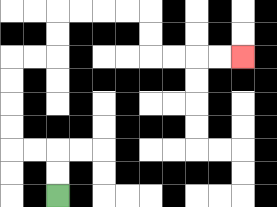{'start': '[2, 8]', 'end': '[10, 2]', 'path_directions': 'U,U,L,L,U,U,U,U,R,R,U,U,R,R,R,R,D,D,R,R,R,R', 'path_coordinates': '[[2, 8], [2, 7], [2, 6], [1, 6], [0, 6], [0, 5], [0, 4], [0, 3], [0, 2], [1, 2], [2, 2], [2, 1], [2, 0], [3, 0], [4, 0], [5, 0], [6, 0], [6, 1], [6, 2], [7, 2], [8, 2], [9, 2], [10, 2]]'}